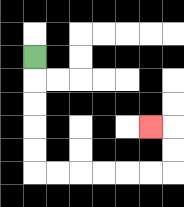{'start': '[1, 2]', 'end': '[6, 5]', 'path_directions': 'D,D,D,D,D,R,R,R,R,R,R,U,U,L', 'path_coordinates': '[[1, 2], [1, 3], [1, 4], [1, 5], [1, 6], [1, 7], [2, 7], [3, 7], [4, 7], [5, 7], [6, 7], [7, 7], [7, 6], [7, 5], [6, 5]]'}